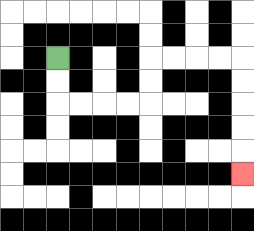{'start': '[2, 2]', 'end': '[10, 7]', 'path_directions': 'D,D,R,R,R,R,U,U,R,R,R,R,D,D,D,D,D', 'path_coordinates': '[[2, 2], [2, 3], [2, 4], [3, 4], [4, 4], [5, 4], [6, 4], [6, 3], [6, 2], [7, 2], [8, 2], [9, 2], [10, 2], [10, 3], [10, 4], [10, 5], [10, 6], [10, 7]]'}